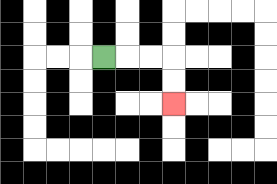{'start': '[4, 2]', 'end': '[7, 4]', 'path_directions': 'R,R,R,D,D', 'path_coordinates': '[[4, 2], [5, 2], [6, 2], [7, 2], [7, 3], [7, 4]]'}